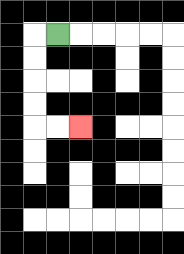{'start': '[2, 1]', 'end': '[3, 5]', 'path_directions': 'L,D,D,D,D,R,R', 'path_coordinates': '[[2, 1], [1, 1], [1, 2], [1, 3], [1, 4], [1, 5], [2, 5], [3, 5]]'}